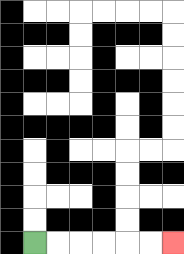{'start': '[1, 10]', 'end': '[7, 10]', 'path_directions': 'R,R,R,R,R,R', 'path_coordinates': '[[1, 10], [2, 10], [3, 10], [4, 10], [5, 10], [6, 10], [7, 10]]'}